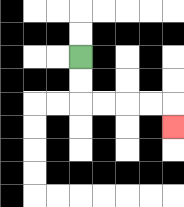{'start': '[3, 2]', 'end': '[7, 5]', 'path_directions': 'D,D,R,R,R,R,D', 'path_coordinates': '[[3, 2], [3, 3], [3, 4], [4, 4], [5, 4], [6, 4], [7, 4], [7, 5]]'}